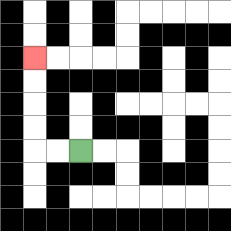{'start': '[3, 6]', 'end': '[1, 2]', 'path_directions': 'L,L,U,U,U,U', 'path_coordinates': '[[3, 6], [2, 6], [1, 6], [1, 5], [1, 4], [1, 3], [1, 2]]'}